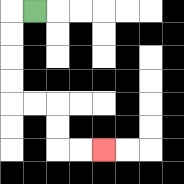{'start': '[1, 0]', 'end': '[4, 6]', 'path_directions': 'L,D,D,D,D,R,R,D,D,R,R', 'path_coordinates': '[[1, 0], [0, 0], [0, 1], [0, 2], [0, 3], [0, 4], [1, 4], [2, 4], [2, 5], [2, 6], [3, 6], [4, 6]]'}